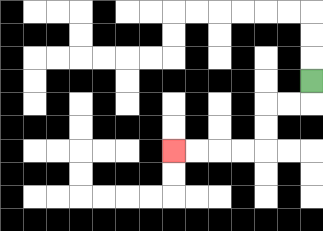{'start': '[13, 3]', 'end': '[7, 6]', 'path_directions': 'D,L,L,D,D,L,L,L,L', 'path_coordinates': '[[13, 3], [13, 4], [12, 4], [11, 4], [11, 5], [11, 6], [10, 6], [9, 6], [8, 6], [7, 6]]'}